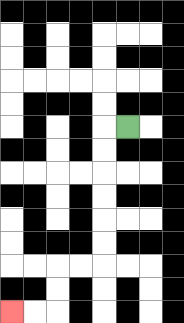{'start': '[5, 5]', 'end': '[0, 13]', 'path_directions': 'L,D,D,D,D,D,D,L,L,D,D,L,L', 'path_coordinates': '[[5, 5], [4, 5], [4, 6], [4, 7], [4, 8], [4, 9], [4, 10], [4, 11], [3, 11], [2, 11], [2, 12], [2, 13], [1, 13], [0, 13]]'}